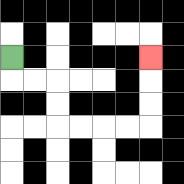{'start': '[0, 2]', 'end': '[6, 2]', 'path_directions': 'D,R,R,D,D,R,R,R,R,U,U,U', 'path_coordinates': '[[0, 2], [0, 3], [1, 3], [2, 3], [2, 4], [2, 5], [3, 5], [4, 5], [5, 5], [6, 5], [6, 4], [6, 3], [6, 2]]'}